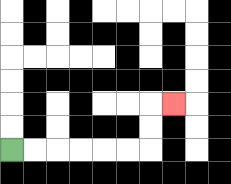{'start': '[0, 6]', 'end': '[7, 4]', 'path_directions': 'R,R,R,R,R,R,U,U,R', 'path_coordinates': '[[0, 6], [1, 6], [2, 6], [3, 6], [4, 6], [5, 6], [6, 6], [6, 5], [6, 4], [7, 4]]'}